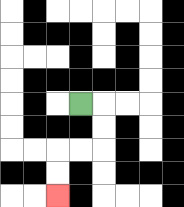{'start': '[3, 4]', 'end': '[2, 8]', 'path_directions': 'R,D,D,L,L,D,D', 'path_coordinates': '[[3, 4], [4, 4], [4, 5], [4, 6], [3, 6], [2, 6], [2, 7], [2, 8]]'}